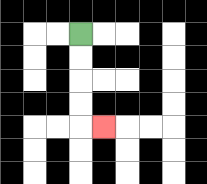{'start': '[3, 1]', 'end': '[4, 5]', 'path_directions': 'D,D,D,D,R', 'path_coordinates': '[[3, 1], [3, 2], [3, 3], [3, 4], [3, 5], [4, 5]]'}